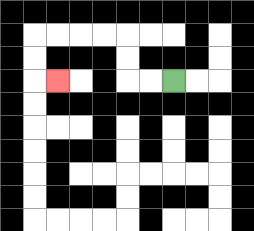{'start': '[7, 3]', 'end': '[2, 3]', 'path_directions': 'L,L,U,U,L,L,L,L,D,D,R', 'path_coordinates': '[[7, 3], [6, 3], [5, 3], [5, 2], [5, 1], [4, 1], [3, 1], [2, 1], [1, 1], [1, 2], [1, 3], [2, 3]]'}